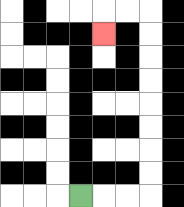{'start': '[3, 8]', 'end': '[4, 1]', 'path_directions': 'R,R,R,U,U,U,U,U,U,U,U,L,L,D', 'path_coordinates': '[[3, 8], [4, 8], [5, 8], [6, 8], [6, 7], [6, 6], [6, 5], [6, 4], [6, 3], [6, 2], [6, 1], [6, 0], [5, 0], [4, 0], [4, 1]]'}